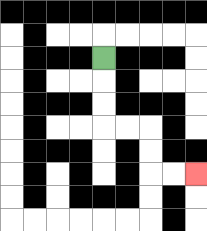{'start': '[4, 2]', 'end': '[8, 7]', 'path_directions': 'D,D,D,R,R,D,D,R,R', 'path_coordinates': '[[4, 2], [4, 3], [4, 4], [4, 5], [5, 5], [6, 5], [6, 6], [6, 7], [7, 7], [8, 7]]'}